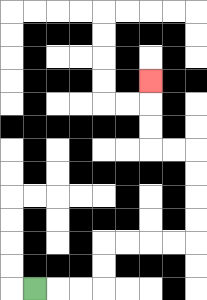{'start': '[1, 12]', 'end': '[6, 3]', 'path_directions': 'R,R,R,U,U,R,R,R,R,U,U,U,U,L,L,U,U,U', 'path_coordinates': '[[1, 12], [2, 12], [3, 12], [4, 12], [4, 11], [4, 10], [5, 10], [6, 10], [7, 10], [8, 10], [8, 9], [8, 8], [8, 7], [8, 6], [7, 6], [6, 6], [6, 5], [6, 4], [6, 3]]'}